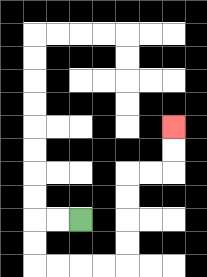{'start': '[3, 9]', 'end': '[7, 5]', 'path_directions': 'L,L,D,D,R,R,R,R,U,U,U,U,R,R,U,U', 'path_coordinates': '[[3, 9], [2, 9], [1, 9], [1, 10], [1, 11], [2, 11], [3, 11], [4, 11], [5, 11], [5, 10], [5, 9], [5, 8], [5, 7], [6, 7], [7, 7], [7, 6], [7, 5]]'}